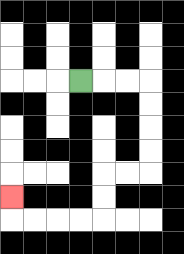{'start': '[3, 3]', 'end': '[0, 8]', 'path_directions': 'R,R,R,D,D,D,D,L,L,D,D,L,L,L,L,U', 'path_coordinates': '[[3, 3], [4, 3], [5, 3], [6, 3], [6, 4], [6, 5], [6, 6], [6, 7], [5, 7], [4, 7], [4, 8], [4, 9], [3, 9], [2, 9], [1, 9], [0, 9], [0, 8]]'}